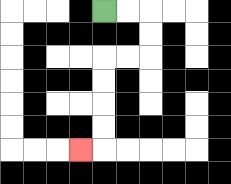{'start': '[4, 0]', 'end': '[3, 6]', 'path_directions': 'R,R,D,D,L,L,D,D,D,D,L', 'path_coordinates': '[[4, 0], [5, 0], [6, 0], [6, 1], [6, 2], [5, 2], [4, 2], [4, 3], [4, 4], [4, 5], [4, 6], [3, 6]]'}